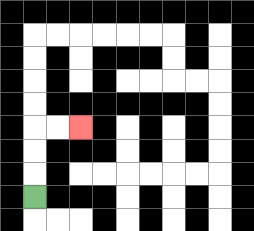{'start': '[1, 8]', 'end': '[3, 5]', 'path_directions': 'U,U,U,R,R', 'path_coordinates': '[[1, 8], [1, 7], [1, 6], [1, 5], [2, 5], [3, 5]]'}